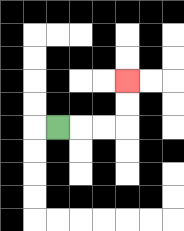{'start': '[2, 5]', 'end': '[5, 3]', 'path_directions': 'R,R,R,U,U', 'path_coordinates': '[[2, 5], [3, 5], [4, 5], [5, 5], [5, 4], [5, 3]]'}